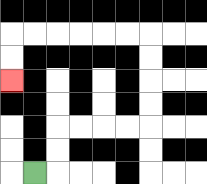{'start': '[1, 7]', 'end': '[0, 3]', 'path_directions': 'R,U,U,R,R,R,R,U,U,U,U,L,L,L,L,L,L,D,D', 'path_coordinates': '[[1, 7], [2, 7], [2, 6], [2, 5], [3, 5], [4, 5], [5, 5], [6, 5], [6, 4], [6, 3], [6, 2], [6, 1], [5, 1], [4, 1], [3, 1], [2, 1], [1, 1], [0, 1], [0, 2], [0, 3]]'}